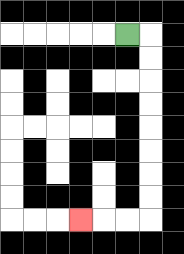{'start': '[5, 1]', 'end': '[3, 9]', 'path_directions': 'R,D,D,D,D,D,D,D,D,L,L,L', 'path_coordinates': '[[5, 1], [6, 1], [6, 2], [6, 3], [6, 4], [6, 5], [6, 6], [6, 7], [6, 8], [6, 9], [5, 9], [4, 9], [3, 9]]'}